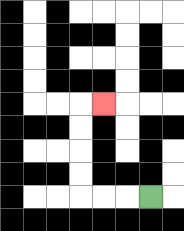{'start': '[6, 8]', 'end': '[4, 4]', 'path_directions': 'L,L,L,U,U,U,U,R', 'path_coordinates': '[[6, 8], [5, 8], [4, 8], [3, 8], [3, 7], [3, 6], [3, 5], [3, 4], [4, 4]]'}